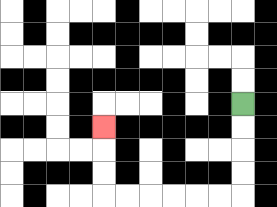{'start': '[10, 4]', 'end': '[4, 5]', 'path_directions': 'D,D,D,D,L,L,L,L,L,L,U,U,U', 'path_coordinates': '[[10, 4], [10, 5], [10, 6], [10, 7], [10, 8], [9, 8], [8, 8], [7, 8], [6, 8], [5, 8], [4, 8], [4, 7], [4, 6], [4, 5]]'}